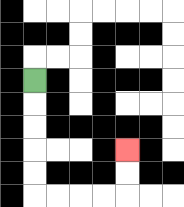{'start': '[1, 3]', 'end': '[5, 6]', 'path_directions': 'D,D,D,D,D,R,R,R,R,U,U', 'path_coordinates': '[[1, 3], [1, 4], [1, 5], [1, 6], [1, 7], [1, 8], [2, 8], [3, 8], [4, 8], [5, 8], [5, 7], [5, 6]]'}